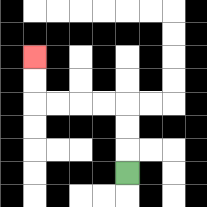{'start': '[5, 7]', 'end': '[1, 2]', 'path_directions': 'U,U,U,L,L,L,L,U,U', 'path_coordinates': '[[5, 7], [5, 6], [5, 5], [5, 4], [4, 4], [3, 4], [2, 4], [1, 4], [1, 3], [1, 2]]'}